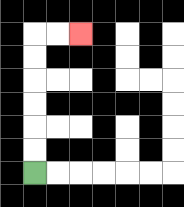{'start': '[1, 7]', 'end': '[3, 1]', 'path_directions': 'U,U,U,U,U,U,R,R', 'path_coordinates': '[[1, 7], [1, 6], [1, 5], [1, 4], [1, 3], [1, 2], [1, 1], [2, 1], [3, 1]]'}